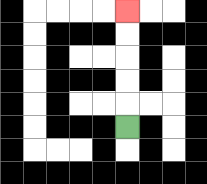{'start': '[5, 5]', 'end': '[5, 0]', 'path_directions': 'U,U,U,U,U', 'path_coordinates': '[[5, 5], [5, 4], [5, 3], [5, 2], [5, 1], [5, 0]]'}